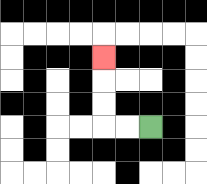{'start': '[6, 5]', 'end': '[4, 2]', 'path_directions': 'L,L,U,U,U', 'path_coordinates': '[[6, 5], [5, 5], [4, 5], [4, 4], [4, 3], [4, 2]]'}